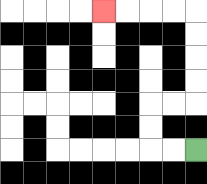{'start': '[8, 6]', 'end': '[4, 0]', 'path_directions': 'L,L,U,U,R,R,U,U,U,U,L,L,L,L', 'path_coordinates': '[[8, 6], [7, 6], [6, 6], [6, 5], [6, 4], [7, 4], [8, 4], [8, 3], [8, 2], [8, 1], [8, 0], [7, 0], [6, 0], [5, 0], [4, 0]]'}